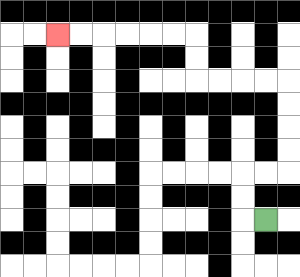{'start': '[11, 9]', 'end': '[2, 1]', 'path_directions': 'L,U,U,R,R,U,U,U,U,L,L,L,L,U,U,L,L,L,L,L,L', 'path_coordinates': '[[11, 9], [10, 9], [10, 8], [10, 7], [11, 7], [12, 7], [12, 6], [12, 5], [12, 4], [12, 3], [11, 3], [10, 3], [9, 3], [8, 3], [8, 2], [8, 1], [7, 1], [6, 1], [5, 1], [4, 1], [3, 1], [2, 1]]'}